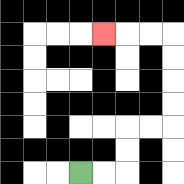{'start': '[3, 7]', 'end': '[4, 1]', 'path_directions': 'R,R,U,U,R,R,U,U,U,U,L,L,L', 'path_coordinates': '[[3, 7], [4, 7], [5, 7], [5, 6], [5, 5], [6, 5], [7, 5], [7, 4], [7, 3], [7, 2], [7, 1], [6, 1], [5, 1], [4, 1]]'}